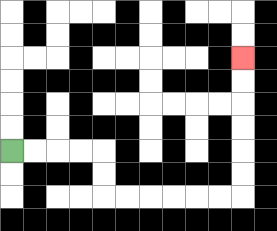{'start': '[0, 6]', 'end': '[10, 2]', 'path_directions': 'R,R,R,R,D,D,R,R,R,R,R,R,U,U,U,U,U,U', 'path_coordinates': '[[0, 6], [1, 6], [2, 6], [3, 6], [4, 6], [4, 7], [4, 8], [5, 8], [6, 8], [7, 8], [8, 8], [9, 8], [10, 8], [10, 7], [10, 6], [10, 5], [10, 4], [10, 3], [10, 2]]'}